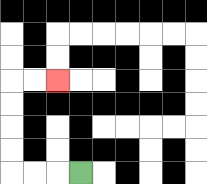{'start': '[3, 7]', 'end': '[2, 3]', 'path_directions': 'L,L,L,U,U,U,U,R,R', 'path_coordinates': '[[3, 7], [2, 7], [1, 7], [0, 7], [0, 6], [0, 5], [0, 4], [0, 3], [1, 3], [2, 3]]'}